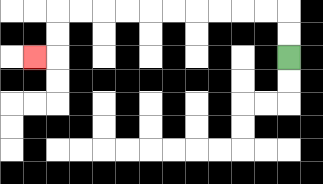{'start': '[12, 2]', 'end': '[1, 2]', 'path_directions': 'U,U,L,L,L,L,L,L,L,L,L,L,D,D,L', 'path_coordinates': '[[12, 2], [12, 1], [12, 0], [11, 0], [10, 0], [9, 0], [8, 0], [7, 0], [6, 0], [5, 0], [4, 0], [3, 0], [2, 0], [2, 1], [2, 2], [1, 2]]'}